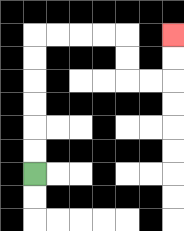{'start': '[1, 7]', 'end': '[7, 1]', 'path_directions': 'U,U,U,U,U,U,R,R,R,R,D,D,R,R,U,U', 'path_coordinates': '[[1, 7], [1, 6], [1, 5], [1, 4], [1, 3], [1, 2], [1, 1], [2, 1], [3, 1], [4, 1], [5, 1], [5, 2], [5, 3], [6, 3], [7, 3], [7, 2], [7, 1]]'}